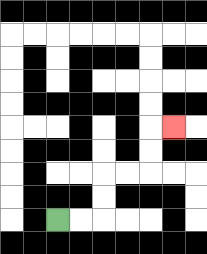{'start': '[2, 9]', 'end': '[7, 5]', 'path_directions': 'R,R,U,U,R,R,U,U,R', 'path_coordinates': '[[2, 9], [3, 9], [4, 9], [4, 8], [4, 7], [5, 7], [6, 7], [6, 6], [6, 5], [7, 5]]'}